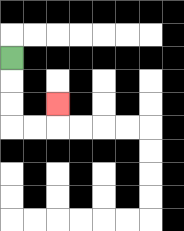{'start': '[0, 2]', 'end': '[2, 4]', 'path_directions': 'D,D,D,R,R,U', 'path_coordinates': '[[0, 2], [0, 3], [0, 4], [0, 5], [1, 5], [2, 5], [2, 4]]'}